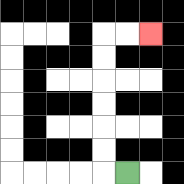{'start': '[5, 7]', 'end': '[6, 1]', 'path_directions': 'L,U,U,U,U,U,U,R,R', 'path_coordinates': '[[5, 7], [4, 7], [4, 6], [4, 5], [4, 4], [4, 3], [4, 2], [4, 1], [5, 1], [6, 1]]'}